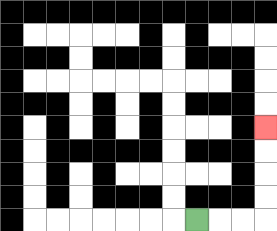{'start': '[8, 9]', 'end': '[11, 5]', 'path_directions': 'R,R,R,U,U,U,U', 'path_coordinates': '[[8, 9], [9, 9], [10, 9], [11, 9], [11, 8], [11, 7], [11, 6], [11, 5]]'}